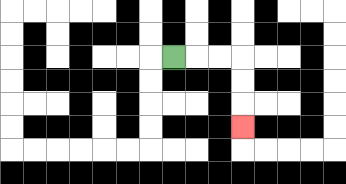{'start': '[7, 2]', 'end': '[10, 5]', 'path_directions': 'R,R,R,D,D,D', 'path_coordinates': '[[7, 2], [8, 2], [9, 2], [10, 2], [10, 3], [10, 4], [10, 5]]'}